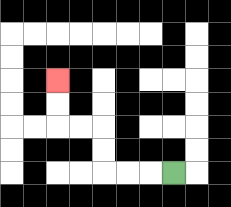{'start': '[7, 7]', 'end': '[2, 3]', 'path_directions': 'L,L,L,U,U,L,L,U,U', 'path_coordinates': '[[7, 7], [6, 7], [5, 7], [4, 7], [4, 6], [4, 5], [3, 5], [2, 5], [2, 4], [2, 3]]'}